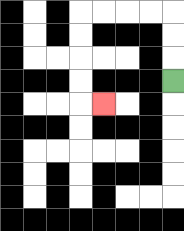{'start': '[7, 3]', 'end': '[4, 4]', 'path_directions': 'U,U,U,L,L,L,L,D,D,D,D,R', 'path_coordinates': '[[7, 3], [7, 2], [7, 1], [7, 0], [6, 0], [5, 0], [4, 0], [3, 0], [3, 1], [3, 2], [3, 3], [3, 4], [4, 4]]'}